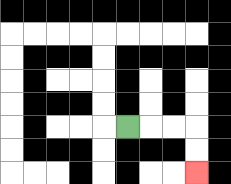{'start': '[5, 5]', 'end': '[8, 7]', 'path_directions': 'R,R,R,D,D', 'path_coordinates': '[[5, 5], [6, 5], [7, 5], [8, 5], [8, 6], [8, 7]]'}